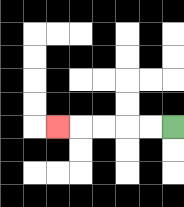{'start': '[7, 5]', 'end': '[2, 5]', 'path_directions': 'L,L,L,L,L', 'path_coordinates': '[[7, 5], [6, 5], [5, 5], [4, 5], [3, 5], [2, 5]]'}